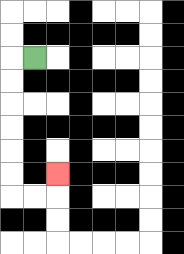{'start': '[1, 2]', 'end': '[2, 7]', 'path_directions': 'L,D,D,D,D,D,D,R,R,U', 'path_coordinates': '[[1, 2], [0, 2], [0, 3], [0, 4], [0, 5], [0, 6], [0, 7], [0, 8], [1, 8], [2, 8], [2, 7]]'}